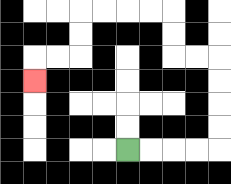{'start': '[5, 6]', 'end': '[1, 3]', 'path_directions': 'R,R,R,R,U,U,U,U,L,L,U,U,L,L,L,L,D,D,L,L,D', 'path_coordinates': '[[5, 6], [6, 6], [7, 6], [8, 6], [9, 6], [9, 5], [9, 4], [9, 3], [9, 2], [8, 2], [7, 2], [7, 1], [7, 0], [6, 0], [5, 0], [4, 0], [3, 0], [3, 1], [3, 2], [2, 2], [1, 2], [1, 3]]'}